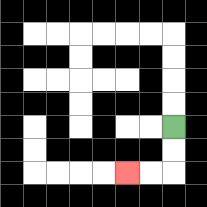{'start': '[7, 5]', 'end': '[5, 7]', 'path_directions': 'D,D,L,L', 'path_coordinates': '[[7, 5], [7, 6], [7, 7], [6, 7], [5, 7]]'}